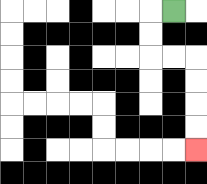{'start': '[7, 0]', 'end': '[8, 6]', 'path_directions': 'L,D,D,R,R,D,D,D,D', 'path_coordinates': '[[7, 0], [6, 0], [6, 1], [6, 2], [7, 2], [8, 2], [8, 3], [8, 4], [8, 5], [8, 6]]'}